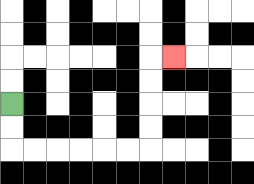{'start': '[0, 4]', 'end': '[7, 2]', 'path_directions': 'D,D,R,R,R,R,R,R,U,U,U,U,R', 'path_coordinates': '[[0, 4], [0, 5], [0, 6], [1, 6], [2, 6], [3, 6], [4, 6], [5, 6], [6, 6], [6, 5], [6, 4], [6, 3], [6, 2], [7, 2]]'}